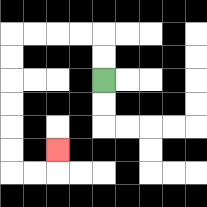{'start': '[4, 3]', 'end': '[2, 6]', 'path_directions': 'U,U,L,L,L,L,D,D,D,D,D,D,R,R,U', 'path_coordinates': '[[4, 3], [4, 2], [4, 1], [3, 1], [2, 1], [1, 1], [0, 1], [0, 2], [0, 3], [0, 4], [0, 5], [0, 6], [0, 7], [1, 7], [2, 7], [2, 6]]'}